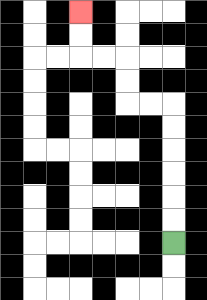{'start': '[7, 10]', 'end': '[3, 0]', 'path_directions': 'U,U,U,U,U,U,L,L,U,U,L,L,U,U', 'path_coordinates': '[[7, 10], [7, 9], [7, 8], [7, 7], [7, 6], [7, 5], [7, 4], [6, 4], [5, 4], [5, 3], [5, 2], [4, 2], [3, 2], [3, 1], [3, 0]]'}